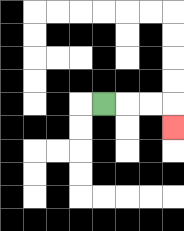{'start': '[4, 4]', 'end': '[7, 5]', 'path_directions': 'R,R,R,D', 'path_coordinates': '[[4, 4], [5, 4], [6, 4], [7, 4], [7, 5]]'}